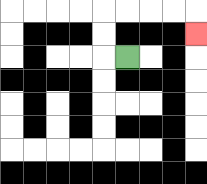{'start': '[5, 2]', 'end': '[8, 1]', 'path_directions': 'L,U,U,R,R,R,R,D', 'path_coordinates': '[[5, 2], [4, 2], [4, 1], [4, 0], [5, 0], [6, 0], [7, 0], [8, 0], [8, 1]]'}